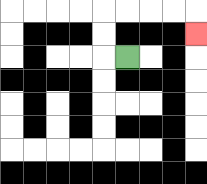{'start': '[5, 2]', 'end': '[8, 1]', 'path_directions': 'L,U,U,R,R,R,R,D', 'path_coordinates': '[[5, 2], [4, 2], [4, 1], [4, 0], [5, 0], [6, 0], [7, 0], [8, 0], [8, 1]]'}